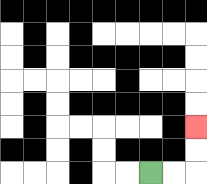{'start': '[6, 7]', 'end': '[8, 5]', 'path_directions': 'R,R,U,U', 'path_coordinates': '[[6, 7], [7, 7], [8, 7], [8, 6], [8, 5]]'}